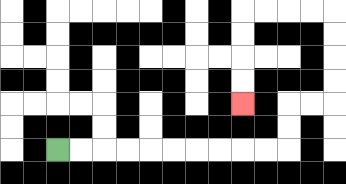{'start': '[2, 6]', 'end': '[10, 4]', 'path_directions': 'R,R,R,R,R,R,R,R,R,R,U,U,R,R,U,U,U,U,L,L,L,L,D,D,D,D', 'path_coordinates': '[[2, 6], [3, 6], [4, 6], [5, 6], [6, 6], [7, 6], [8, 6], [9, 6], [10, 6], [11, 6], [12, 6], [12, 5], [12, 4], [13, 4], [14, 4], [14, 3], [14, 2], [14, 1], [14, 0], [13, 0], [12, 0], [11, 0], [10, 0], [10, 1], [10, 2], [10, 3], [10, 4]]'}